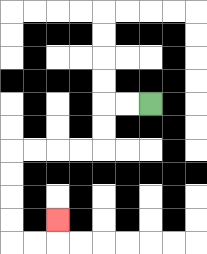{'start': '[6, 4]', 'end': '[2, 9]', 'path_directions': 'L,L,D,D,L,L,L,L,D,D,D,D,R,R,U', 'path_coordinates': '[[6, 4], [5, 4], [4, 4], [4, 5], [4, 6], [3, 6], [2, 6], [1, 6], [0, 6], [0, 7], [0, 8], [0, 9], [0, 10], [1, 10], [2, 10], [2, 9]]'}